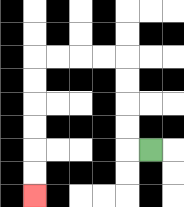{'start': '[6, 6]', 'end': '[1, 8]', 'path_directions': 'L,U,U,U,U,L,L,L,L,D,D,D,D,D,D', 'path_coordinates': '[[6, 6], [5, 6], [5, 5], [5, 4], [5, 3], [5, 2], [4, 2], [3, 2], [2, 2], [1, 2], [1, 3], [1, 4], [1, 5], [1, 6], [1, 7], [1, 8]]'}